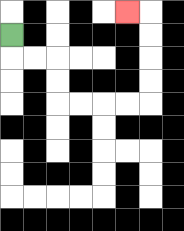{'start': '[0, 1]', 'end': '[5, 0]', 'path_directions': 'D,R,R,D,D,R,R,R,R,U,U,U,U,L', 'path_coordinates': '[[0, 1], [0, 2], [1, 2], [2, 2], [2, 3], [2, 4], [3, 4], [4, 4], [5, 4], [6, 4], [6, 3], [6, 2], [6, 1], [6, 0], [5, 0]]'}